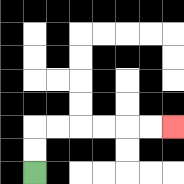{'start': '[1, 7]', 'end': '[7, 5]', 'path_directions': 'U,U,R,R,R,R,R,R', 'path_coordinates': '[[1, 7], [1, 6], [1, 5], [2, 5], [3, 5], [4, 5], [5, 5], [6, 5], [7, 5]]'}